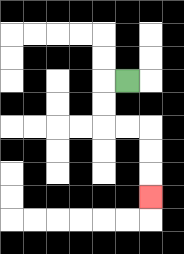{'start': '[5, 3]', 'end': '[6, 8]', 'path_directions': 'L,D,D,R,R,D,D,D', 'path_coordinates': '[[5, 3], [4, 3], [4, 4], [4, 5], [5, 5], [6, 5], [6, 6], [6, 7], [6, 8]]'}